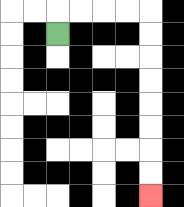{'start': '[2, 1]', 'end': '[6, 8]', 'path_directions': 'U,R,R,R,R,D,D,D,D,D,D,D,D', 'path_coordinates': '[[2, 1], [2, 0], [3, 0], [4, 0], [5, 0], [6, 0], [6, 1], [6, 2], [6, 3], [6, 4], [6, 5], [6, 6], [6, 7], [6, 8]]'}